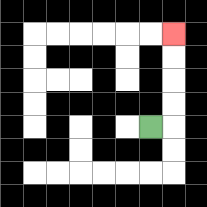{'start': '[6, 5]', 'end': '[7, 1]', 'path_directions': 'R,U,U,U,U', 'path_coordinates': '[[6, 5], [7, 5], [7, 4], [7, 3], [7, 2], [7, 1]]'}